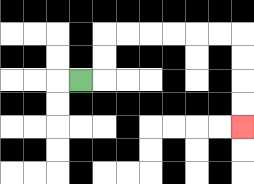{'start': '[3, 3]', 'end': '[10, 5]', 'path_directions': 'R,U,U,R,R,R,R,R,R,D,D,D,D', 'path_coordinates': '[[3, 3], [4, 3], [4, 2], [4, 1], [5, 1], [6, 1], [7, 1], [8, 1], [9, 1], [10, 1], [10, 2], [10, 3], [10, 4], [10, 5]]'}